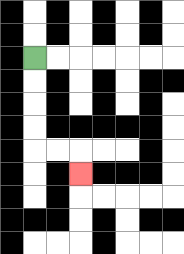{'start': '[1, 2]', 'end': '[3, 7]', 'path_directions': 'D,D,D,D,R,R,D', 'path_coordinates': '[[1, 2], [1, 3], [1, 4], [1, 5], [1, 6], [2, 6], [3, 6], [3, 7]]'}